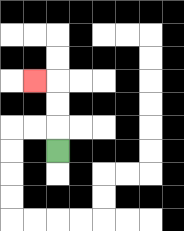{'start': '[2, 6]', 'end': '[1, 3]', 'path_directions': 'U,U,U,L', 'path_coordinates': '[[2, 6], [2, 5], [2, 4], [2, 3], [1, 3]]'}